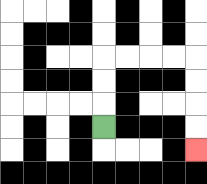{'start': '[4, 5]', 'end': '[8, 6]', 'path_directions': 'U,U,U,R,R,R,R,D,D,D,D', 'path_coordinates': '[[4, 5], [4, 4], [4, 3], [4, 2], [5, 2], [6, 2], [7, 2], [8, 2], [8, 3], [8, 4], [8, 5], [8, 6]]'}